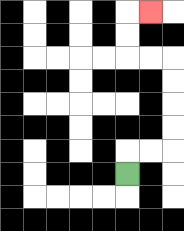{'start': '[5, 7]', 'end': '[6, 0]', 'path_directions': 'U,R,R,U,U,U,U,L,L,U,U,R', 'path_coordinates': '[[5, 7], [5, 6], [6, 6], [7, 6], [7, 5], [7, 4], [7, 3], [7, 2], [6, 2], [5, 2], [5, 1], [5, 0], [6, 0]]'}